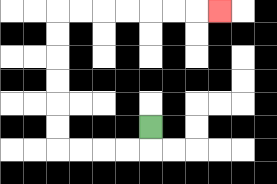{'start': '[6, 5]', 'end': '[9, 0]', 'path_directions': 'D,L,L,L,L,U,U,U,U,U,U,R,R,R,R,R,R,R', 'path_coordinates': '[[6, 5], [6, 6], [5, 6], [4, 6], [3, 6], [2, 6], [2, 5], [2, 4], [2, 3], [2, 2], [2, 1], [2, 0], [3, 0], [4, 0], [5, 0], [6, 0], [7, 0], [8, 0], [9, 0]]'}